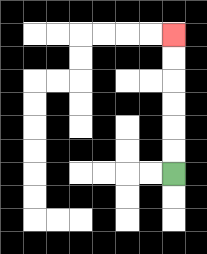{'start': '[7, 7]', 'end': '[7, 1]', 'path_directions': 'U,U,U,U,U,U', 'path_coordinates': '[[7, 7], [7, 6], [7, 5], [7, 4], [7, 3], [7, 2], [7, 1]]'}